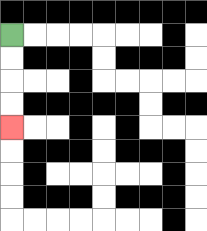{'start': '[0, 1]', 'end': '[0, 5]', 'path_directions': 'D,D,D,D', 'path_coordinates': '[[0, 1], [0, 2], [0, 3], [0, 4], [0, 5]]'}